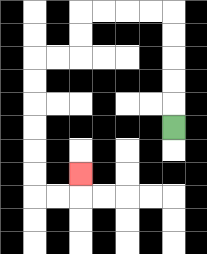{'start': '[7, 5]', 'end': '[3, 7]', 'path_directions': 'U,U,U,U,U,L,L,L,L,D,D,L,L,D,D,D,D,D,D,R,R,U', 'path_coordinates': '[[7, 5], [7, 4], [7, 3], [7, 2], [7, 1], [7, 0], [6, 0], [5, 0], [4, 0], [3, 0], [3, 1], [3, 2], [2, 2], [1, 2], [1, 3], [1, 4], [1, 5], [1, 6], [1, 7], [1, 8], [2, 8], [3, 8], [3, 7]]'}